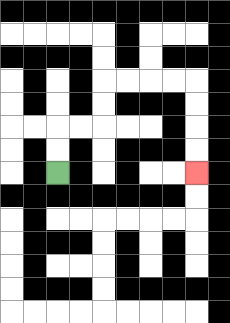{'start': '[2, 7]', 'end': '[8, 7]', 'path_directions': 'U,U,R,R,U,U,R,R,R,R,D,D,D,D', 'path_coordinates': '[[2, 7], [2, 6], [2, 5], [3, 5], [4, 5], [4, 4], [4, 3], [5, 3], [6, 3], [7, 3], [8, 3], [8, 4], [8, 5], [8, 6], [8, 7]]'}